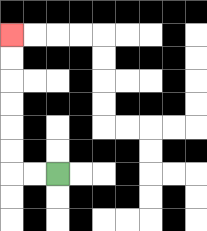{'start': '[2, 7]', 'end': '[0, 1]', 'path_directions': 'L,L,U,U,U,U,U,U', 'path_coordinates': '[[2, 7], [1, 7], [0, 7], [0, 6], [0, 5], [0, 4], [0, 3], [0, 2], [0, 1]]'}